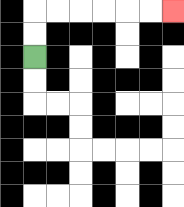{'start': '[1, 2]', 'end': '[7, 0]', 'path_directions': 'U,U,R,R,R,R,R,R', 'path_coordinates': '[[1, 2], [1, 1], [1, 0], [2, 0], [3, 0], [4, 0], [5, 0], [6, 0], [7, 0]]'}